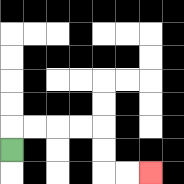{'start': '[0, 6]', 'end': '[6, 7]', 'path_directions': 'U,R,R,R,R,D,D,R,R', 'path_coordinates': '[[0, 6], [0, 5], [1, 5], [2, 5], [3, 5], [4, 5], [4, 6], [4, 7], [5, 7], [6, 7]]'}